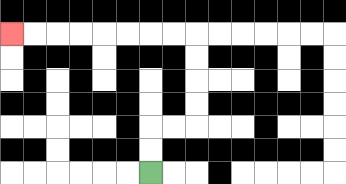{'start': '[6, 7]', 'end': '[0, 1]', 'path_directions': 'U,U,R,R,U,U,U,U,L,L,L,L,L,L,L,L', 'path_coordinates': '[[6, 7], [6, 6], [6, 5], [7, 5], [8, 5], [8, 4], [8, 3], [8, 2], [8, 1], [7, 1], [6, 1], [5, 1], [4, 1], [3, 1], [2, 1], [1, 1], [0, 1]]'}